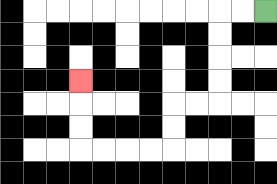{'start': '[11, 0]', 'end': '[3, 3]', 'path_directions': 'L,L,D,D,D,D,L,L,D,D,L,L,L,L,U,U,U', 'path_coordinates': '[[11, 0], [10, 0], [9, 0], [9, 1], [9, 2], [9, 3], [9, 4], [8, 4], [7, 4], [7, 5], [7, 6], [6, 6], [5, 6], [4, 6], [3, 6], [3, 5], [3, 4], [3, 3]]'}